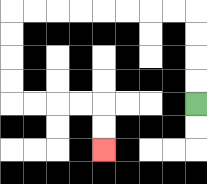{'start': '[8, 4]', 'end': '[4, 6]', 'path_directions': 'U,U,U,U,L,L,L,L,L,L,L,L,D,D,D,D,R,R,R,R,D,D', 'path_coordinates': '[[8, 4], [8, 3], [8, 2], [8, 1], [8, 0], [7, 0], [6, 0], [5, 0], [4, 0], [3, 0], [2, 0], [1, 0], [0, 0], [0, 1], [0, 2], [0, 3], [0, 4], [1, 4], [2, 4], [3, 4], [4, 4], [4, 5], [4, 6]]'}